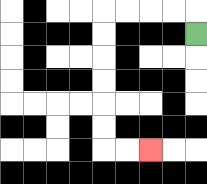{'start': '[8, 1]', 'end': '[6, 6]', 'path_directions': 'U,L,L,L,L,D,D,D,D,D,D,R,R', 'path_coordinates': '[[8, 1], [8, 0], [7, 0], [6, 0], [5, 0], [4, 0], [4, 1], [4, 2], [4, 3], [4, 4], [4, 5], [4, 6], [5, 6], [6, 6]]'}